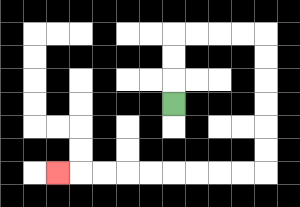{'start': '[7, 4]', 'end': '[2, 7]', 'path_directions': 'U,U,U,R,R,R,R,D,D,D,D,D,D,L,L,L,L,L,L,L,L,L', 'path_coordinates': '[[7, 4], [7, 3], [7, 2], [7, 1], [8, 1], [9, 1], [10, 1], [11, 1], [11, 2], [11, 3], [11, 4], [11, 5], [11, 6], [11, 7], [10, 7], [9, 7], [8, 7], [7, 7], [6, 7], [5, 7], [4, 7], [3, 7], [2, 7]]'}